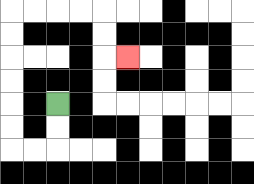{'start': '[2, 4]', 'end': '[5, 2]', 'path_directions': 'D,D,L,L,U,U,U,U,U,U,R,R,R,R,D,D,R', 'path_coordinates': '[[2, 4], [2, 5], [2, 6], [1, 6], [0, 6], [0, 5], [0, 4], [0, 3], [0, 2], [0, 1], [0, 0], [1, 0], [2, 0], [3, 0], [4, 0], [4, 1], [4, 2], [5, 2]]'}